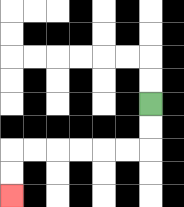{'start': '[6, 4]', 'end': '[0, 8]', 'path_directions': 'D,D,L,L,L,L,L,L,D,D', 'path_coordinates': '[[6, 4], [6, 5], [6, 6], [5, 6], [4, 6], [3, 6], [2, 6], [1, 6], [0, 6], [0, 7], [0, 8]]'}